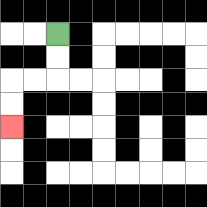{'start': '[2, 1]', 'end': '[0, 5]', 'path_directions': 'D,D,L,L,D,D', 'path_coordinates': '[[2, 1], [2, 2], [2, 3], [1, 3], [0, 3], [0, 4], [0, 5]]'}